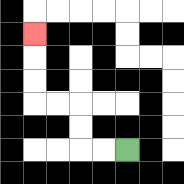{'start': '[5, 6]', 'end': '[1, 1]', 'path_directions': 'L,L,U,U,L,L,U,U,U', 'path_coordinates': '[[5, 6], [4, 6], [3, 6], [3, 5], [3, 4], [2, 4], [1, 4], [1, 3], [1, 2], [1, 1]]'}